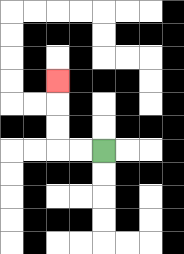{'start': '[4, 6]', 'end': '[2, 3]', 'path_directions': 'L,L,U,U,U', 'path_coordinates': '[[4, 6], [3, 6], [2, 6], [2, 5], [2, 4], [2, 3]]'}